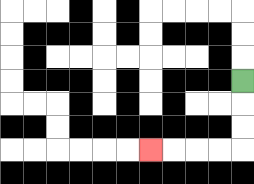{'start': '[10, 3]', 'end': '[6, 6]', 'path_directions': 'D,D,D,L,L,L,L', 'path_coordinates': '[[10, 3], [10, 4], [10, 5], [10, 6], [9, 6], [8, 6], [7, 6], [6, 6]]'}